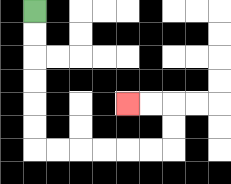{'start': '[1, 0]', 'end': '[5, 4]', 'path_directions': 'D,D,D,D,D,D,R,R,R,R,R,R,U,U,L,L', 'path_coordinates': '[[1, 0], [1, 1], [1, 2], [1, 3], [1, 4], [1, 5], [1, 6], [2, 6], [3, 6], [4, 6], [5, 6], [6, 6], [7, 6], [7, 5], [7, 4], [6, 4], [5, 4]]'}